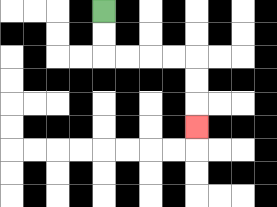{'start': '[4, 0]', 'end': '[8, 5]', 'path_directions': 'D,D,R,R,R,R,D,D,D', 'path_coordinates': '[[4, 0], [4, 1], [4, 2], [5, 2], [6, 2], [7, 2], [8, 2], [8, 3], [8, 4], [8, 5]]'}